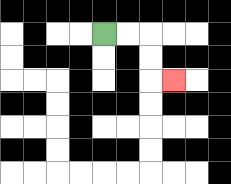{'start': '[4, 1]', 'end': '[7, 3]', 'path_directions': 'R,R,D,D,R', 'path_coordinates': '[[4, 1], [5, 1], [6, 1], [6, 2], [6, 3], [7, 3]]'}